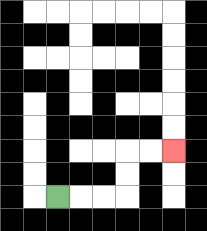{'start': '[2, 8]', 'end': '[7, 6]', 'path_directions': 'R,R,R,U,U,R,R', 'path_coordinates': '[[2, 8], [3, 8], [4, 8], [5, 8], [5, 7], [5, 6], [6, 6], [7, 6]]'}